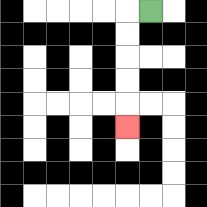{'start': '[6, 0]', 'end': '[5, 5]', 'path_directions': 'L,D,D,D,D,D', 'path_coordinates': '[[6, 0], [5, 0], [5, 1], [5, 2], [5, 3], [5, 4], [5, 5]]'}